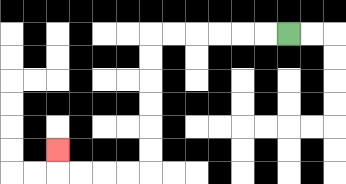{'start': '[12, 1]', 'end': '[2, 6]', 'path_directions': 'L,L,L,L,L,L,D,D,D,D,D,D,L,L,L,L,U', 'path_coordinates': '[[12, 1], [11, 1], [10, 1], [9, 1], [8, 1], [7, 1], [6, 1], [6, 2], [6, 3], [6, 4], [6, 5], [6, 6], [6, 7], [5, 7], [4, 7], [3, 7], [2, 7], [2, 6]]'}